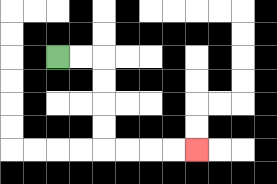{'start': '[2, 2]', 'end': '[8, 6]', 'path_directions': 'R,R,D,D,D,D,R,R,R,R', 'path_coordinates': '[[2, 2], [3, 2], [4, 2], [4, 3], [4, 4], [4, 5], [4, 6], [5, 6], [6, 6], [7, 6], [8, 6]]'}